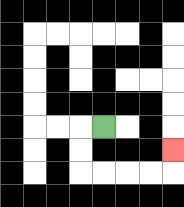{'start': '[4, 5]', 'end': '[7, 6]', 'path_directions': 'L,D,D,R,R,R,R,U', 'path_coordinates': '[[4, 5], [3, 5], [3, 6], [3, 7], [4, 7], [5, 7], [6, 7], [7, 7], [7, 6]]'}